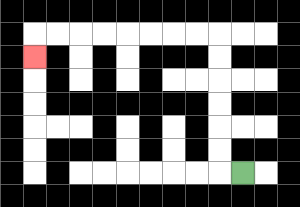{'start': '[10, 7]', 'end': '[1, 2]', 'path_directions': 'L,U,U,U,U,U,U,L,L,L,L,L,L,L,L,D', 'path_coordinates': '[[10, 7], [9, 7], [9, 6], [9, 5], [9, 4], [9, 3], [9, 2], [9, 1], [8, 1], [7, 1], [6, 1], [5, 1], [4, 1], [3, 1], [2, 1], [1, 1], [1, 2]]'}